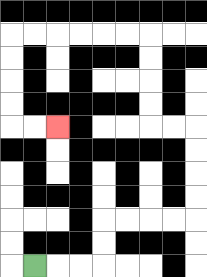{'start': '[1, 11]', 'end': '[2, 5]', 'path_directions': 'R,R,R,U,U,R,R,R,R,U,U,U,U,L,L,U,U,U,U,L,L,L,L,L,L,D,D,D,D,R,R', 'path_coordinates': '[[1, 11], [2, 11], [3, 11], [4, 11], [4, 10], [4, 9], [5, 9], [6, 9], [7, 9], [8, 9], [8, 8], [8, 7], [8, 6], [8, 5], [7, 5], [6, 5], [6, 4], [6, 3], [6, 2], [6, 1], [5, 1], [4, 1], [3, 1], [2, 1], [1, 1], [0, 1], [0, 2], [0, 3], [0, 4], [0, 5], [1, 5], [2, 5]]'}